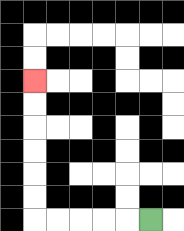{'start': '[6, 9]', 'end': '[1, 3]', 'path_directions': 'L,L,L,L,L,U,U,U,U,U,U', 'path_coordinates': '[[6, 9], [5, 9], [4, 9], [3, 9], [2, 9], [1, 9], [1, 8], [1, 7], [1, 6], [1, 5], [1, 4], [1, 3]]'}